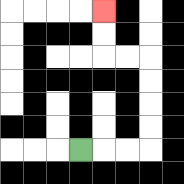{'start': '[3, 6]', 'end': '[4, 0]', 'path_directions': 'R,R,R,U,U,U,U,L,L,U,U', 'path_coordinates': '[[3, 6], [4, 6], [5, 6], [6, 6], [6, 5], [6, 4], [6, 3], [6, 2], [5, 2], [4, 2], [4, 1], [4, 0]]'}